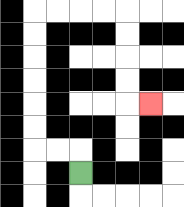{'start': '[3, 7]', 'end': '[6, 4]', 'path_directions': 'U,L,L,U,U,U,U,U,U,R,R,R,R,D,D,D,D,R', 'path_coordinates': '[[3, 7], [3, 6], [2, 6], [1, 6], [1, 5], [1, 4], [1, 3], [1, 2], [1, 1], [1, 0], [2, 0], [3, 0], [4, 0], [5, 0], [5, 1], [5, 2], [5, 3], [5, 4], [6, 4]]'}